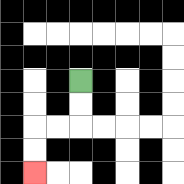{'start': '[3, 3]', 'end': '[1, 7]', 'path_directions': 'D,D,L,L,D,D', 'path_coordinates': '[[3, 3], [3, 4], [3, 5], [2, 5], [1, 5], [1, 6], [1, 7]]'}